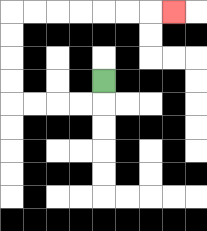{'start': '[4, 3]', 'end': '[7, 0]', 'path_directions': 'D,L,L,L,L,U,U,U,U,R,R,R,R,R,R,R', 'path_coordinates': '[[4, 3], [4, 4], [3, 4], [2, 4], [1, 4], [0, 4], [0, 3], [0, 2], [0, 1], [0, 0], [1, 0], [2, 0], [3, 0], [4, 0], [5, 0], [6, 0], [7, 0]]'}